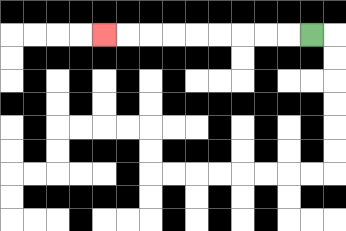{'start': '[13, 1]', 'end': '[4, 1]', 'path_directions': 'L,L,L,L,L,L,L,L,L', 'path_coordinates': '[[13, 1], [12, 1], [11, 1], [10, 1], [9, 1], [8, 1], [7, 1], [6, 1], [5, 1], [4, 1]]'}